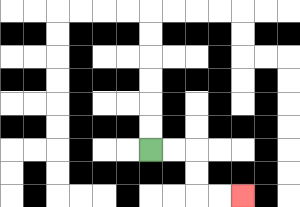{'start': '[6, 6]', 'end': '[10, 8]', 'path_directions': 'R,R,D,D,R,R', 'path_coordinates': '[[6, 6], [7, 6], [8, 6], [8, 7], [8, 8], [9, 8], [10, 8]]'}